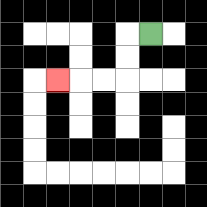{'start': '[6, 1]', 'end': '[2, 3]', 'path_directions': 'L,D,D,L,L,L', 'path_coordinates': '[[6, 1], [5, 1], [5, 2], [5, 3], [4, 3], [3, 3], [2, 3]]'}